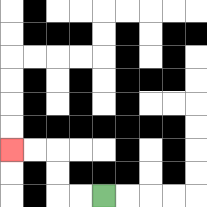{'start': '[4, 8]', 'end': '[0, 6]', 'path_directions': 'L,L,U,U,L,L', 'path_coordinates': '[[4, 8], [3, 8], [2, 8], [2, 7], [2, 6], [1, 6], [0, 6]]'}